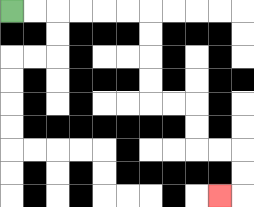{'start': '[0, 0]', 'end': '[9, 8]', 'path_directions': 'R,R,R,R,R,R,D,D,D,D,R,R,D,D,R,R,D,D,L', 'path_coordinates': '[[0, 0], [1, 0], [2, 0], [3, 0], [4, 0], [5, 0], [6, 0], [6, 1], [6, 2], [6, 3], [6, 4], [7, 4], [8, 4], [8, 5], [8, 6], [9, 6], [10, 6], [10, 7], [10, 8], [9, 8]]'}